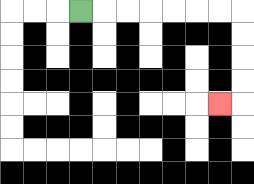{'start': '[3, 0]', 'end': '[9, 4]', 'path_directions': 'R,R,R,R,R,R,R,D,D,D,D,L', 'path_coordinates': '[[3, 0], [4, 0], [5, 0], [6, 0], [7, 0], [8, 0], [9, 0], [10, 0], [10, 1], [10, 2], [10, 3], [10, 4], [9, 4]]'}